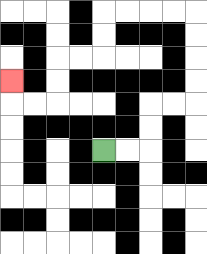{'start': '[4, 6]', 'end': '[0, 3]', 'path_directions': 'R,R,U,U,R,R,U,U,U,U,L,L,L,L,D,D,L,L,D,D,L,L,U', 'path_coordinates': '[[4, 6], [5, 6], [6, 6], [6, 5], [6, 4], [7, 4], [8, 4], [8, 3], [8, 2], [8, 1], [8, 0], [7, 0], [6, 0], [5, 0], [4, 0], [4, 1], [4, 2], [3, 2], [2, 2], [2, 3], [2, 4], [1, 4], [0, 4], [0, 3]]'}